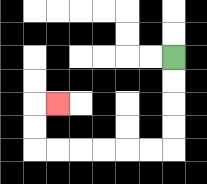{'start': '[7, 2]', 'end': '[2, 4]', 'path_directions': 'D,D,D,D,L,L,L,L,L,L,U,U,R', 'path_coordinates': '[[7, 2], [7, 3], [7, 4], [7, 5], [7, 6], [6, 6], [5, 6], [4, 6], [3, 6], [2, 6], [1, 6], [1, 5], [1, 4], [2, 4]]'}